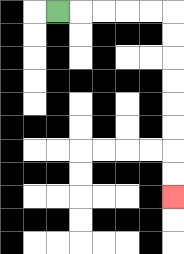{'start': '[2, 0]', 'end': '[7, 8]', 'path_directions': 'R,R,R,R,R,D,D,D,D,D,D,D,D', 'path_coordinates': '[[2, 0], [3, 0], [4, 0], [5, 0], [6, 0], [7, 0], [7, 1], [7, 2], [7, 3], [7, 4], [7, 5], [7, 6], [7, 7], [7, 8]]'}